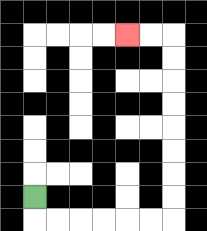{'start': '[1, 8]', 'end': '[5, 1]', 'path_directions': 'D,R,R,R,R,R,R,U,U,U,U,U,U,U,U,L,L', 'path_coordinates': '[[1, 8], [1, 9], [2, 9], [3, 9], [4, 9], [5, 9], [6, 9], [7, 9], [7, 8], [7, 7], [7, 6], [7, 5], [7, 4], [7, 3], [7, 2], [7, 1], [6, 1], [5, 1]]'}